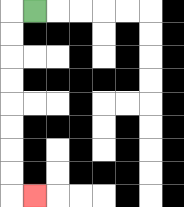{'start': '[1, 0]', 'end': '[1, 8]', 'path_directions': 'L,D,D,D,D,D,D,D,D,R', 'path_coordinates': '[[1, 0], [0, 0], [0, 1], [0, 2], [0, 3], [0, 4], [0, 5], [0, 6], [0, 7], [0, 8], [1, 8]]'}